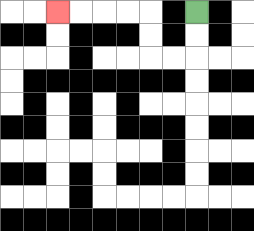{'start': '[8, 0]', 'end': '[2, 0]', 'path_directions': 'D,D,L,L,U,U,L,L,L,L', 'path_coordinates': '[[8, 0], [8, 1], [8, 2], [7, 2], [6, 2], [6, 1], [6, 0], [5, 0], [4, 0], [3, 0], [2, 0]]'}